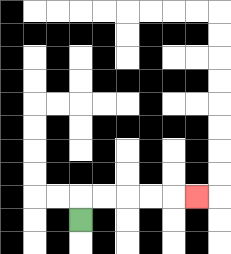{'start': '[3, 9]', 'end': '[8, 8]', 'path_directions': 'U,R,R,R,R,R', 'path_coordinates': '[[3, 9], [3, 8], [4, 8], [5, 8], [6, 8], [7, 8], [8, 8]]'}